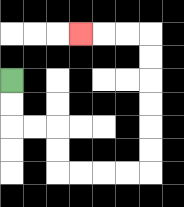{'start': '[0, 3]', 'end': '[3, 1]', 'path_directions': 'D,D,R,R,D,D,R,R,R,R,U,U,U,U,U,U,L,L,L', 'path_coordinates': '[[0, 3], [0, 4], [0, 5], [1, 5], [2, 5], [2, 6], [2, 7], [3, 7], [4, 7], [5, 7], [6, 7], [6, 6], [6, 5], [6, 4], [6, 3], [6, 2], [6, 1], [5, 1], [4, 1], [3, 1]]'}